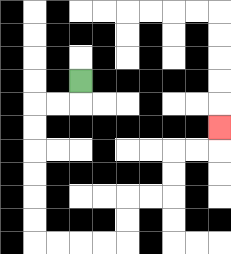{'start': '[3, 3]', 'end': '[9, 5]', 'path_directions': 'D,L,L,D,D,D,D,D,D,R,R,R,R,U,U,R,R,U,U,R,R,U', 'path_coordinates': '[[3, 3], [3, 4], [2, 4], [1, 4], [1, 5], [1, 6], [1, 7], [1, 8], [1, 9], [1, 10], [2, 10], [3, 10], [4, 10], [5, 10], [5, 9], [5, 8], [6, 8], [7, 8], [7, 7], [7, 6], [8, 6], [9, 6], [9, 5]]'}